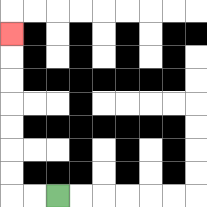{'start': '[2, 8]', 'end': '[0, 1]', 'path_directions': 'L,L,U,U,U,U,U,U,U', 'path_coordinates': '[[2, 8], [1, 8], [0, 8], [0, 7], [0, 6], [0, 5], [0, 4], [0, 3], [0, 2], [0, 1]]'}